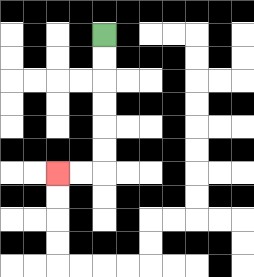{'start': '[4, 1]', 'end': '[2, 7]', 'path_directions': 'D,D,D,D,D,D,L,L', 'path_coordinates': '[[4, 1], [4, 2], [4, 3], [4, 4], [4, 5], [4, 6], [4, 7], [3, 7], [2, 7]]'}